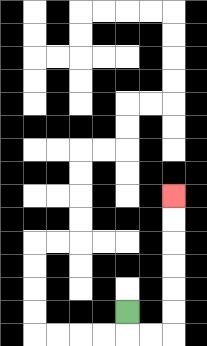{'start': '[5, 13]', 'end': '[7, 8]', 'path_directions': 'D,R,R,U,U,U,U,U,U', 'path_coordinates': '[[5, 13], [5, 14], [6, 14], [7, 14], [7, 13], [7, 12], [7, 11], [7, 10], [7, 9], [7, 8]]'}